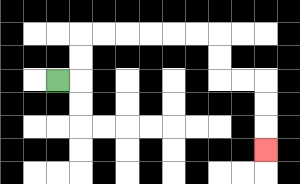{'start': '[2, 3]', 'end': '[11, 6]', 'path_directions': 'R,U,U,R,R,R,R,R,R,D,D,R,R,D,D,D', 'path_coordinates': '[[2, 3], [3, 3], [3, 2], [3, 1], [4, 1], [5, 1], [6, 1], [7, 1], [8, 1], [9, 1], [9, 2], [9, 3], [10, 3], [11, 3], [11, 4], [11, 5], [11, 6]]'}